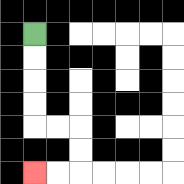{'start': '[1, 1]', 'end': '[1, 7]', 'path_directions': 'D,D,D,D,R,R,D,D,L,L', 'path_coordinates': '[[1, 1], [1, 2], [1, 3], [1, 4], [1, 5], [2, 5], [3, 5], [3, 6], [3, 7], [2, 7], [1, 7]]'}